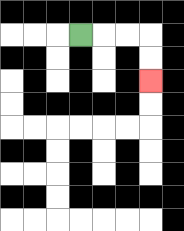{'start': '[3, 1]', 'end': '[6, 3]', 'path_directions': 'R,R,R,D,D', 'path_coordinates': '[[3, 1], [4, 1], [5, 1], [6, 1], [6, 2], [6, 3]]'}